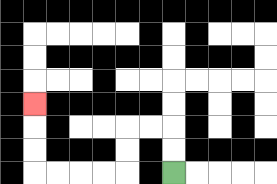{'start': '[7, 7]', 'end': '[1, 4]', 'path_directions': 'U,U,L,L,D,D,L,L,L,L,U,U,U', 'path_coordinates': '[[7, 7], [7, 6], [7, 5], [6, 5], [5, 5], [5, 6], [5, 7], [4, 7], [3, 7], [2, 7], [1, 7], [1, 6], [1, 5], [1, 4]]'}